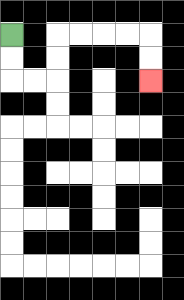{'start': '[0, 1]', 'end': '[6, 3]', 'path_directions': 'D,D,R,R,U,U,R,R,R,R,D,D', 'path_coordinates': '[[0, 1], [0, 2], [0, 3], [1, 3], [2, 3], [2, 2], [2, 1], [3, 1], [4, 1], [5, 1], [6, 1], [6, 2], [6, 3]]'}